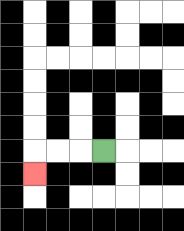{'start': '[4, 6]', 'end': '[1, 7]', 'path_directions': 'L,L,L,D', 'path_coordinates': '[[4, 6], [3, 6], [2, 6], [1, 6], [1, 7]]'}